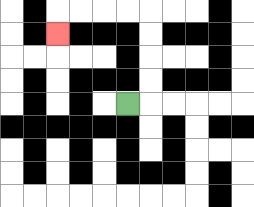{'start': '[5, 4]', 'end': '[2, 1]', 'path_directions': 'R,U,U,U,U,L,L,L,L,D', 'path_coordinates': '[[5, 4], [6, 4], [6, 3], [6, 2], [6, 1], [6, 0], [5, 0], [4, 0], [3, 0], [2, 0], [2, 1]]'}